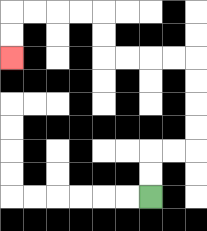{'start': '[6, 8]', 'end': '[0, 2]', 'path_directions': 'U,U,R,R,U,U,U,U,L,L,L,L,U,U,L,L,L,L,D,D', 'path_coordinates': '[[6, 8], [6, 7], [6, 6], [7, 6], [8, 6], [8, 5], [8, 4], [8, 3], [8, 2], [7, 2], [6, 2], [5, 2], [4, 2], [4, 1], [4, 0], [3, 0], [2, 0], [1, 0], [0, 0], [0, 1], [0, 2]]'}